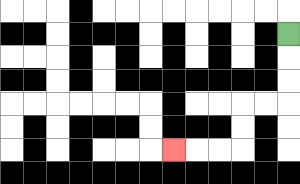{'start': '[12, 1]', 'end': '[7, 6]', 'path_directions': 'D,D,D,L,L,D,D,L,L,L', 'path_coordinates': '[[12, 1], [12, 2], [12, 3], [12, 4], [11, 4], [10, 4], [10, 5], [10, 6], [9, 6], [8, 6], [7, 6]]'}